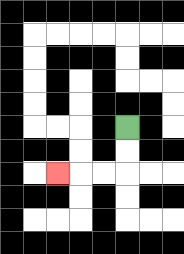{'start': '[5, 5]', 'end': '[2, 7]', 'path_directions': 'D,D,L,L,L', 'path_coordinates': '[[5, 5], [5, 6], [5, 7], [4, 7], [3, 7], [2, 7]]'}